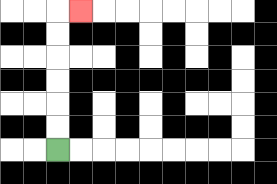{'start': '[2, 6]', 'end': '[3, 0]', 'path_directions': 'U,U,U,U,U,U,R', 'path_coordinates': '[[2, 6], [2, 5], [2, 4], [2, 3], [2, 2], [2, 1], [2, 0], [3, 0]]'}